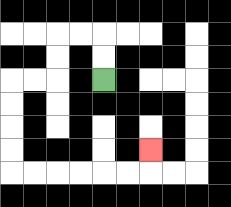{'start': '[4, 3]', 'end': '[6, 6]', 'path_directions': 'U,U,L,L,D,D,L,L,D,D,D,D,R,R,R,R,R,R,U', 'path_coordinates': '[[4, 3], [4, 2], [4, 1], [3, 1], [2, 1], [2, 2], [2, 3], [1, 3], [0, 3], [0, 4], [0, 5], [0, 6], [0, 7], [1, 7], [2, 7], [3, 7], [4, 7], [5, 7], [6, 7], [6, 6]]'}